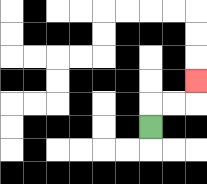{'start': '[6, 5]', 'end': '[8, 3]', 'path_directions': 'U,R,R,U', 'path_coordinates': '[[6, 5], [6, 4], [7, 4], [8, 4], [8, 3]]'}